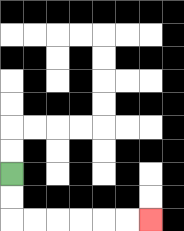{'start': '[0, 7]', 'end': '[6, 9]', 'path_directions': 'D,D,R,R,R,R,R,R', 'path_coordinates': '[[0, 7], [0, 8], [0, 9], [1, 9], [2, 9], [3, 9], [4, 9], [5, 9], [6, 9]]'}